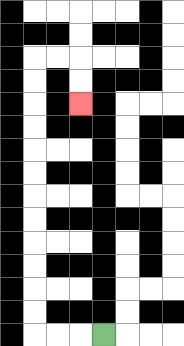{'start': '[4, 14]', 'end': '[3, 4]', 'path_directions': 'L,L,L,U,U,U,U,U,U,U,U,U,U,U,U,R,R,D,D', 'path_coordinates': '[[4, 14], [3, 14], [2, 14], [1, 14], [1, 13], [1, 12], [1, 11], [1, 10], [1, 9], [1, 8], [1, 7], [1, 6], [1, 5], [1, 4], [1, 3], [1, 2], [2, 2], [3, 2], [3, 3], [3, 4]]'}